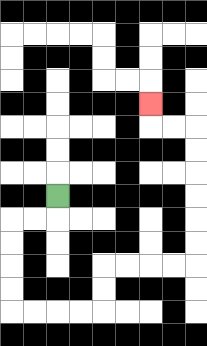{'start': '[2, 8]', 'end': '[6, 4]', 'path_directions': 'D,L,L,D,D,D,D,R,R,R,R,U,U,R,R,R,R,U,U,U,U,U,U,L,L,U', 'path_coordinates': '[[2, 8], [2, 9], [1, 9], [0, 9], [0, 10], [0, 11], [0, 12], [0, 13], [1, 13], [2, 13], [3, 13], [4, 13], [4, 12], [4, 11], [5, 11], [6, 11], [7, 11], [8, 11], [8, 10], [8, 9], [8, 8], [8, 7], [8, 6], [8, 5], [7, 5], [6, 5], [6, 4]]'}